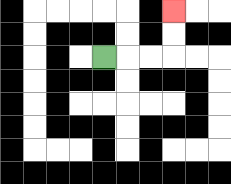{'start': '[4, 2]', 'end': '[7, 0]', 'path_directions': 'R,R,R,U,U', 'path_coordinates': '[[4, 2], [5, 2], [6, 2], [7, 2], [7, 1], [7, 0]]'}